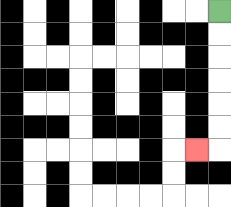{'start': '[9, 0]', 'end': '[8, 6]', 'path_directions': 'D,D,D,D,D,D,L', 'path_coordinates': '[[9, 0], [9, 1], [9, 2], [9, 3], [9, 4], [9, 5], [9, 6], [8, 6]]'}